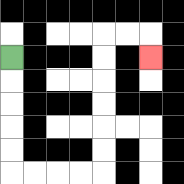{'start': '[0, 2]', 'end': '[6, 2]', 'path_directions': 'D,D,D,D,D,R,R,R,R,U,U,U,U,U,U,R,R,D', 'path_coordinates': '[[0, 2], [0, 3], [0, 4], [0, 5], [0, 6], [0, 7], [1, 7], [2, 7], [3, 7], [4, 7], [4, 6], [4, 5], [4, 4], [4, 3], [4, 2], [4, 1], [5, 1], [6, 1], [6, 2]]'}